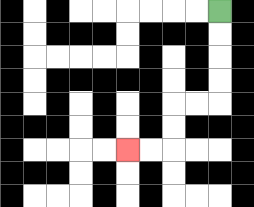{'start': '[9, 0]', 'end': '[5, 6]', 'path_directions': 'D,D,D,D,L,L,D,D,L,L', 'path_coordinates': '[[9, 0], [9, 1], [9, 2], [9, 3], [9, 4], [8, 4], [7, 4], [7, 5], [7, 6], [6, 6], [5, 6]]'}